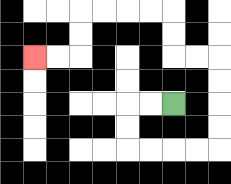{'start': '[7, 4]', 'end': '[1, 2]', 'path_directions': 'L,L,D,D,R,R,R,R,U,U,U,U,L,L,U,U,L,L,L,L,D,D,L,L', 'path_coordinates': '[[7, 4], [6, 4], [5, 4], [5, 5], [5, 6], [6, 6], [7, 6], [8, 6], [9, 6], [9, 5], [9, 4], [9, 3], [9, 2], [8, 2], [7, 2], [7, 1], [7, 0], [6, 0], [5, 0], [4, 0], [3, 0], [3, 1], [3, 2], [2, 2], [1, 2]]'}